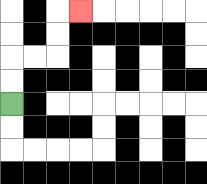{'start': '[0, 4]', 'end': '[3, 0]', 'path_directions': 'U,U,R,R,U,U,R', 'path_coordinates': '[[0, 4], [0, 3], [0, 2], [1, 2], [2, 2], [2, 1], [2, 0], [3, 0]]'}